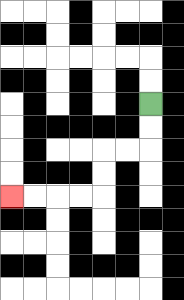{'start': '[6, 4]', 'end': '[0, 8]', 'path_directions': 'D,D,L,L,D,D,L,L,L,L', 'path_coordinates': '[[6, 4], [6, 5], [6, 6], [5, 6], [4, 6], [4, 7], [4, 8], [3, 8], [2, 8], [1, 8], [0, 8]]'}